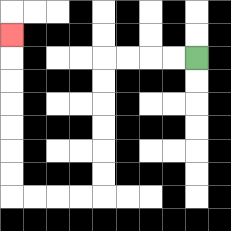{'start': '[8, 2]', 'end': '[0, 1]', 'path_directions': 'L,L,L,L,D,D,D,D,D,D,L,L,L,L,U,U,U,U,U,U,U', 'path_coordinates': '[[8, 2], [7, 2], [6, 2], [5, 2], [4, 2], [4, 3], [4, 4], [4, 5], [4, 6], [4, 7], [4, 8], [3, 8], [2, 8], [1, 8], [0, 8], [0, 7], [0, 6], [0, 5], [0, 4], [0, 3], [0, 2], [0, 1]]'}